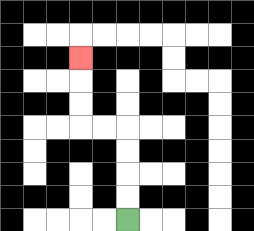{'start': '[5, 9]', 'end': '[3, 2]', 'path_directions': 'U,U,U,U,L,L,U,U,U', 'path_coordinates': '[[5, 9], [5, 8], [5, 7], [5, 6], [5, 5], [4, 5], [3, 5], [3, 4], [3, 3], [3, 2]]'}